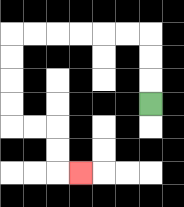{'start': '[6, 4]', 'end': '[3, 7]', 'path_directions': 'U,U,U,L,L,L,L,L,L,D,D,D,D,R,R,D,D,R', 'path_coordinates': '[[6, 4], [6, 3], [6, 2], [6, 1], [5, 1], [4, 1], [3, 1], [2, 1], [1, 1], [0, 1], [0, 2], [0, 3], [0, 4], [0, 5], [1, 5], [2, 5], [2, 6], [2, 7], [3, 7]]'}